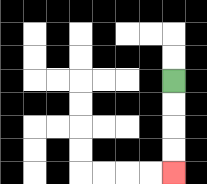{'start': '[7, 3]', 'end': '[7, 7]', 'path_directions': 'D,D,D,D', 'path_coordinates': '[[7, 3], [7, 4], [7, 5], [7, 6], [7, 7]]'}